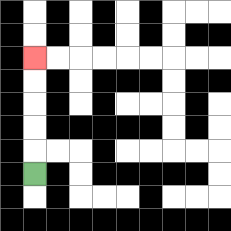{'start': '[1, 7]', 'end': '[1, 2]', 'path_directions': 'U,U,U,U,U', 'path_coordinates': '[[1, 7], [1, 6], [1, 5], [1, 4], [1, 3], [1, 2]]'}